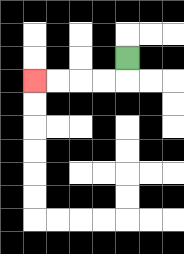{'start': '[5, 2]', 'end': '[1, 3]', 'path_directions': 'D,L,L,L,L', 'path_coordinates': '[[5, 2], [5, 3], [4, 3], [3, 3], [2, 3], [1, 3]]'}